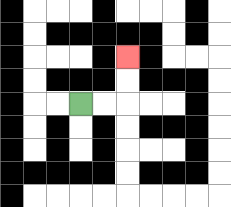{'start': '[3, 4]', 'end': '[5, 2]', 'path_directions': 'R,R,U,U', 'path_coordinates': '[[3, 4], [4, 4], [5, 4], [5, 3], [5, 2]]'}